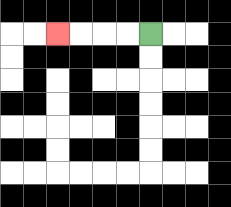{'start': '[6, 1]', 'end': '[2, 1]', 'path_directions': 'L,L,L,L', 'path_coordinates': '[[6, 1], [5, 1], [4, 1], [3, 1], [2, 1]]'}